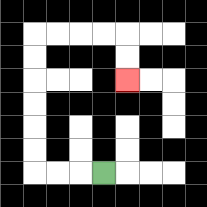{'start': '[4, 7]', 'end': '[5, 3]', 'path_directions': 'L,L,L,U,U,U,U,U,U,R,R,R,R,D,D', 'path_coordinates': '[[4, 7], [3, 7], [2, 7], [1, 7], [1, 6], [1, 5], [1, 4], [1, 3], [1, 2], [1, 1], [2, 1], [3, 1], [4, 1], [5, 1], [5, 2], [5, 3]]'}